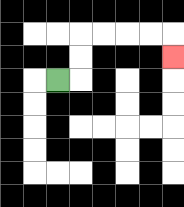{'start': '[2, 3]', 'end': '[7, 2]', 'path_directions': 'R,U,U,R,R,R,R,D', 'path_coordinates': '[[2, 3], [3, 3], [3, 2], [3, 1], [4, 1], [5, 1], [6, 1], [7, 1], [7, 2]]'}